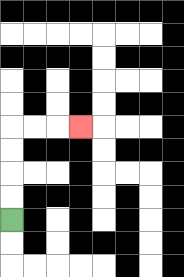{'start': '[0, 9]', 'end': '[3, 5]', 'path_directions': 'U,U,U,U,R,R,R', 'path_coordinates': '[[0, 9], [0, 8], [0, 7], [0, 6], [0, 5], [1, 5], [2, 5], [3, 5]]'}